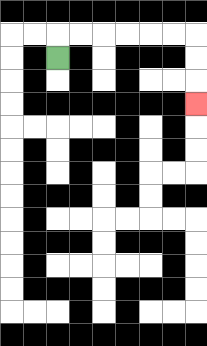{'start': '[2, 2]', 'end': '[8, 4]', 'path_directions': 'U,R,R,R,R,R,R,D,D,D', 'path_coordinates': '[[2, 2], [2, 1], [3, 1], [4, 1], [5, 1], [6, 1], [7, 1], [8, 1], [8, 2], [8, 3], [8, 4]]'}